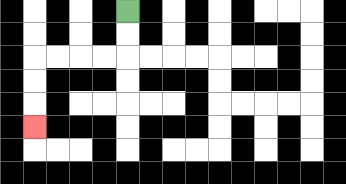{'start': '[5, 0]', 'end': '[1, 5]', 'path_directions': 'D,D,L,L,L,L,D,D,D', 'path_coordinates': '[[5, 0], [5, 1], [5, 2], [4, 2], [3, 2], [2, 2], [1, 2], [1, 3], [1, 4], [1, 5]]'}